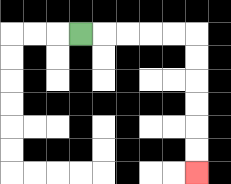{'start': '[3, 1]', 'end': '[8, 7]', 'path_directions': 'R,R,R,R,R,D,D,D,D,D,D', 'path_coordinates': '[[3, 1], [4, 1], [5, 1], [6, 1], [7, 1], [8, 1], [8, 2], [8, 3], [8, 4], [8, 5], [8, 6], [8, 7]]'}